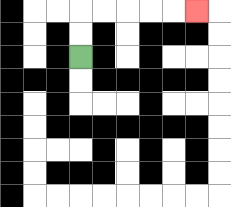{'start': '[3, 2]', 'end': '[8, 0]', 'path_directions': 'U,U,R,R,R,R,R', 'path_coordinates': '[[3, 2], [3, 1], [3, 0], [4, 0], [5, 0], [6, 0], [7, 0], [8, 0]]'}